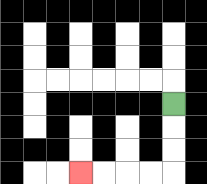{'start': '[7, 4]', 'end': '[3, 7]', 'path_directions': 'D,D,D,L,L,L,L', 'path_coordinates': '[[7, 4], [7, 5], [7, 6], [7, 7], [6, 7], [5, 7], [4, 7], [3, 7]]'}